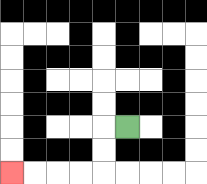{'start': '[5, 5]', 'end': '[0, 7]', 'path_directions': 'L,D,D,L,L,L,L', 'path_coordinates': '[[5, 5], [4, 5], [4, 6], [4, 7], [3, 7], [2, 7], [1, 7], [0, 7]]'}